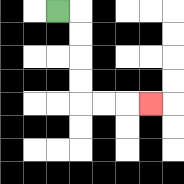{'start': '[2, 0]', 'end': '[6, 4]', 'path_directions': 'R,D,D,D,D,R,R,R', 'path_coordinates': '[[2, 0], [3, 0], [3, 1], [3, 2], [3, 3], [3, 4], [4, 4], [5, 4], [6, 4]]'}